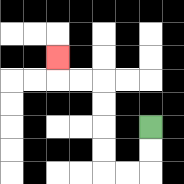{'start': '[6, 5]', 'end': '[2, 2]', 'path_directions': 'D,D,L,L,U,U,U,U,L,L,U', 'path_coordinates': '[[6, 5], [6, 6], [6, 7], [5, 7], [4, 7], [4, 6], [4, 5], [4, 4], [4, 3], [3, 3], [2, 3], [2, 2]]'}